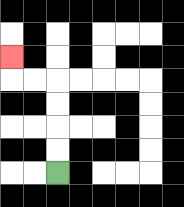{'start': '[2, 7]', 'end': '[0, 2]', 'path_directions': 'U,U,U,U,L,L,U', 'path_coordinates': '[[2, 7], [2, 6], [2, 5], [2, 4], [2, 3], [1, 3], [0, 3], [0, 2]]'}